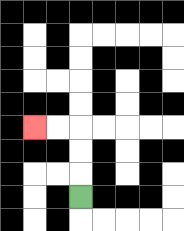{'start': '[3, 8]', 'end': '[1, 5]', 'path_directions': 'U,U,U,L,L', 'path_coordinates': '[[3, 8], [3, 7], [3, 6], [3, 5], [2, 5], [1, 5]]'}